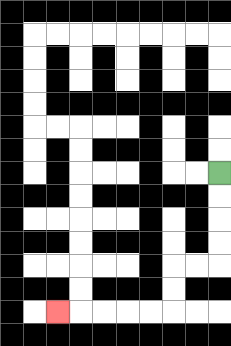{'start': '[9, 7]', 'end': '[2, 13]', 'path_directions': 'D,D,D,D,L,L,D,D,L,L,L,L,L', 'path_coordinates': '[[9, 7], [9, 8], [9, 9], [9, 10], [9, 11], [8, 11], [7, 11], [7, 12], [7, 13], [6, 13], [5, 13], [4, 13], [3, 13], [2, 13]]'}